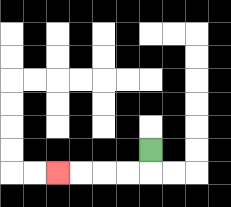{'start': '[6, 6]', 'end': '[2, 7]', 'path_directions': 'D,L,L,L,L', 'path_coordinates': '[[6, 6], [6, 7], [5, 7], [4, 7], [3, 7], [2, 7]]'}